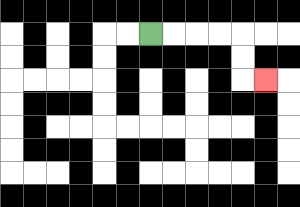{'start': '[6, 1]', 'end': '[11, 3]', 'path_directions': 'R,R,R,R,D,D,R', 'path_coordinates': '[[6, 1], [7, 1], [8, 1], [9, 1], [10, 1], [10, 2], [10, 3], [11, 3]]'}